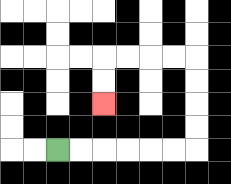{'start': '[2, 6]', 'end': '[4, 4]', 'path_directions': 'R,R,R,R,R,R,U,U,U,U,L,L,L,L,D,D', 'path_coordinates': '[[2, 6], [3, 6], [4, 6], [5, 6], [6, 6], [7, 6], [8, 6], [8, 5], [8, 4], [8, 3], [8, 2], [7, 2], [6, 2], [5, 2], [4, 2], [4, 3], [4, 4]]'}